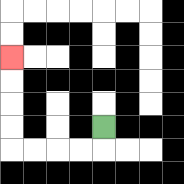{'start': '[4, 5]', 'end': '[0, 2]', 'path_directions': 'D,L,L,L,L,U,U,U,U', 'path_coordinates': '[[4, 5], [4, 6], [3, 6], [2, 6], [1, 6], [0, 6], [0, 5], [0, 4], [0, 3], [0, 2]]'}